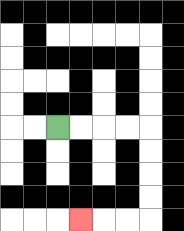{'start': '[2, 5]', 'end': '[3, 9]', 'path_directions': 'R,R,R,R,D,D,D,D,L,L,L', 'path_coordinates': '[[2, 5], [3, 5], [4, 5], [5, 5], [6, 5], [6, 6], [6, 7], [6, 8], [6, 9], [5, 9], [4, 9], [3, 9]]'}